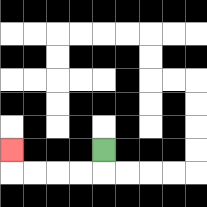{'start': '[4, 6]', 'end': '[0, 6]', 'path_directions': 'D,L,L,L,L,U', 'path_coordinates': '[[4, 6], [4, 7], [3, 7], [2, 7], [1, 7], [0, 7], [0, 6]]'}